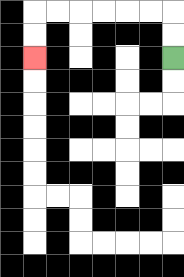{'start': '[7, 2]', 'end': '[1, 2]', 'path_directions': 'U,U,L,L,L,L,L,L,D,D', 'path_coordinates': '[[7, 2], [7, 1], [7, 0], [6, 0], [5, 0], [4, 0], [3, 0], [2, 0], [1, 0], [1, 1], [1, 2]]'}